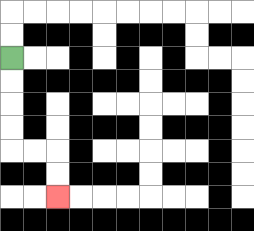{'start': '[0, 2]', 'end': '[2, 8]', 'path_directions': 'D,D,D,D,R,R,D,D', 'path_coordinates': '[[0, 2], [0, 3], [0, 4], [0, 5], [0, 6], [1, 6], [2, 6], [2, 7], [2, 8]]'}